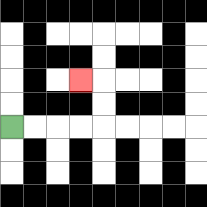{'start': '[0, 5]', 'end': '[3, 3]', 'path_directions': 'R,R,R,R,U,U,L', 'path_coordinates': '[[0, 5], [1, 5], [2, 5], [3, 5], [4, 5], [4, 4], [4, 3], [3, 3]]'}